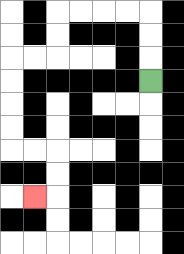{'start': '[6, 3]', 'end': '[1, 8]', 'path_directions': 'U,U,U,L,L,L,L,D,D,L,L,D,D,D,D,R,R,D,D,L', 'path_coordinates': '[[6, 3], [6, 2], [6, 1], [6, 0], [5, 0], [4, 0], [3, 0], [2, 0], [2, 1], [2, 2], [1, 2], [0, 2], [0, 3], [0, 4], [0, 5], [0, 6], [1, 6], [2, 6], [2, 7], [2, 8], [1, 8]]'}